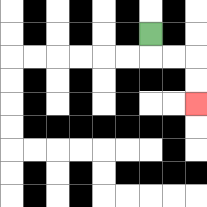{'start': '[6, 1]', 'end': '[8, 4]', 'path_directions': 'D,R,R,D,D', 'path_coordinates': '[[6, 1], [6, 2], [7, 2], [8, 2], [8, 3], [8, 4]]'}